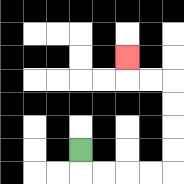{'start': '[3, 6]', 'end': '[5, 2]', 'path_directions': 'D,R,R,R,R,U,U,U,U,L,L,U', 'path_coordinates': '[[3, 6], [3, 7], [4, 7], [5, 7], [6, 7], [7, 7], [7, 6], [7, 5], [7, 4], [7, 3], [6, 3], [5, 3], [5, 2]]'}